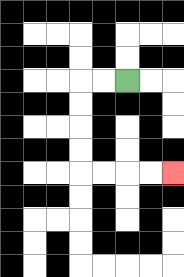{'start': '[5, 3]', 'end': '[7, 7]', 'path_directions': 'L,L,D,D,D,D,R,R,R,R', 'path_coordinates': '[[5, 3], [4, 3], [3, 3], [3, 4], [3, 5], [3, 6], [3, 7], [4, 7], [5, 7], [6, 7], [7, 7]]'}